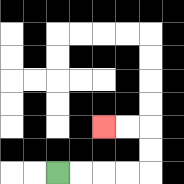{'start': '[2, 7]', 'end': '[4, 5]', 'path_directions': 'R,R,R,R,U,U,L,L', 'path_coordinates': '[[2, 7], [3, 7], [4, 7], [5, 7], [6, 7], [6, 6], [6, 5], [5, 5], [4, 5]]'}